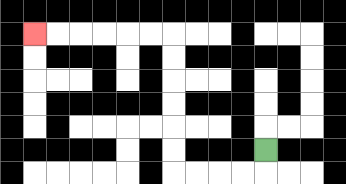{'start': '[11, 6]', 'end': '[1, 1]', 'path_directions': 'D,L,L,L,L,U,U,U,U,U,U,L,L,L,L,L,L', 'path_coordinates': '[[11, 6], [11, 7], [10, 7], [9, 7], [8, 7], [7, 7], [7, 6], [7, 5], [7, 4], [7, 3], [7, 2], [7, 1], [6, 1], [5, 1], [4, 1], [3, 1], [2, 1], [1, 1]]'}